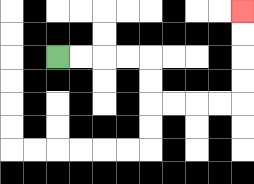{'start': '[2, 2]', 'end': '[10, 0]', 'path_directions': 'R,R,R,R,D,D,R,R,R,R,U,U,U,U', 'path_coordinates': '[[2, 2], [3, 2], [4, 2], [5, 2], [6, 2], [6, 3], [6, 4], [7, 4], [8, 4], [9, 4], [10, 4], [10, 3], [10, 2], [10, 1], [10, 0]]'}